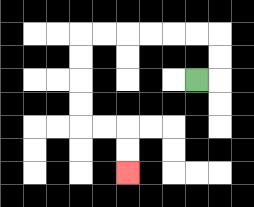{'start': '[8, 3]', 'end': '[5, 7]', 'path_directions': 'R,U,U,L,L,L,L,L,L,D,D,D,D,R,R,D,D', 'path_coordinates': '[[8, 3], [9, 3], [9, 2], [9, 1], [8, 1], [7, 1], [6, 1], [5, 1], [4, 1], [3, 1], [3, 2], [3, 3], [3, 4], [3, 5], [4, 5], [5, 5], [5, 6], [5, 7]]'}